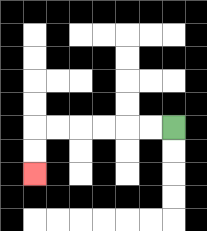{'start': '[7, 5]', 'end': '[1, 7]', 'path_directions': 'L,L,L,L,L,L,D,D', 'path_coordinates': '[[7, 5], [6, 5], [5, 5], [4, 5], [3, 5], [2, 5], [1, 5], [1, 6], [1, 7]]'}